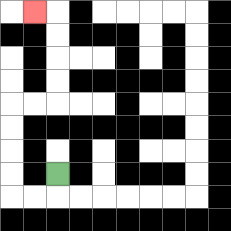{'start': '[2, 7]', 'end': '[1, 0]', 'path_directions': 'D,L,L,U,U,U,U,R,R,U,U,U,U,L', 'path_coordinates': '[[2, 7], [2, 8], [1, 8], [0, 8], [0, 7], [0, 6], [0, 5], [0, 4], [1, 4], [2, 4], [2, 3], [2, 2], [2, 1], [2, 0], [1, 0]]'}